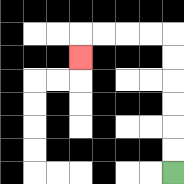{'start': '[7, 7]', 'end': '[3, 2]', 'path_directions': 'U,U,U,U,U,U,L,L,L,L,D', 'path_coordinates': '[[7, 7], [7, 6], [7, 5], [7, 4], [7, 3], [7, 2], [7, 1], [6, 1], [5, 1], [4, 1], [3, 1], [3, 2]]'}